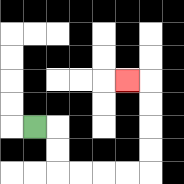{'start': '[1, 5]', 'end': '[5, 3]', 'path_directions': 'R,D,D,R,R,R,R,U,U,U,U,L', 'path_coordinates': '[[1, 5], [2, 5], [2, 6], [2, 7], [3, 7], [4, 7], [5, 7], [6, 7], [6, 6], [6, 5], [6, 4], [6, 3], [5, 3]]'}